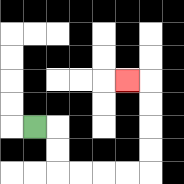{'start': '[1, 5]', 'end': '[5, 3]', 'path_directions': 'R,D,D,R,R,R,R,U,U,U,U,L', 'path_coordinates': '[[1, 5], [2, 5], [2, 6], [2, 7], [3, 7], [4, 7], [5, 7], [6, 7], [6, 6], [6, 5], [6, 4], [6, 3], [5, 3]]'}